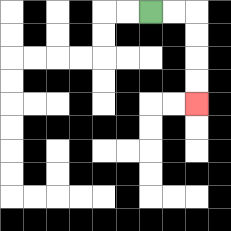{'start': '[6, 0]', 'end': '[8, 4]', 'path_directions': 'R,R,D,D,D,D', 'path_coordinates': '[[6, 0], [7, 0], [8, 0], [8, 1], [8, 2], [8, 3], [8, 4]]'}